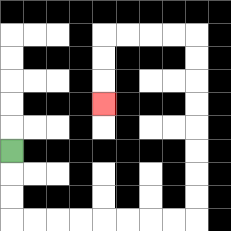{'start': '[0, 6]', 'end': '[4, 4]', 'path_directions': 'D,D,D,R,R,R,R,R,R,R,R,U,U,U,U,U,U,U,U,L,L,L,L,D,D,D', 'path_coordinates': '[[0, 6], [0, 7], [0, 8], [0, 9], [1, 9], [2, 9], [3, 9], [4, 9], [5, 9], [6, 9], [7, 9], [8, 9], [8, 8], [8, 7], [8, 6], [8, 5], [8, 4], [8, 3], [8, 2], [8, 1], [7, 1], [6, 1], [5, 1], [4, 1], [4, 2], [4, 3], [4, 4]]'}